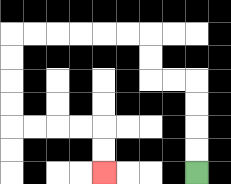{'start': '[8, 7]', 'end': '[4, 7]', 'path_directions': 'U,U,U,U,L,L,U,U,L,L,L,L,L,L,D,D,D,D,R,R,R,R,D,D', 'path_coordinates': '[[8, 7], [8, 6], [8, 5], [8, 4], [8, 3], [7, 3], [6, 3], [6, 2], [6, 1], [5, 1], [4, 1], [3, 1], [2, 1], [1, 1], [0, 1], [0, 2], [0, 3], [0, 4], [0, 5], [1, 5], [2, 5], [3, 5], [4, 5], [4, 6], [4, 7]]'}